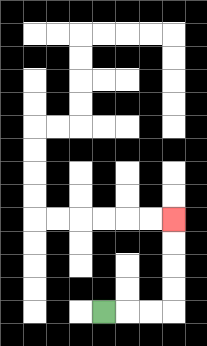{'start': '[4, 13]', 'end': '[7, 9]', 'path_directions': 'R,R,R,U,U,U,U', 'path_coordinates': '[[4, 13], [5, 13], [6, 13], [7, 13], [7, 12], [7, 11], [7, 10], [7, 9]]'}